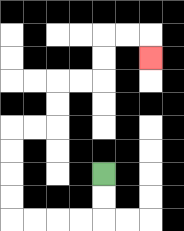{'start': '[4, 7]', 'end': '[6, 2]', 'path_directions': 'D,D,L,L,L,L,U,U,U,U,R,R,U,U,R,R,U,U,R,R,D', 'path_coordinates': '[[4, 7], [4, 8], [4, 9], [3, 9], [2, 9], [1, 9], [0, 9], [0, 8], [0, 7], [0, 6], [0, 5], [1, 5], [2, 5], [2, 4], [2, 3], [3, 3], [4, 3], [4, 2], [4, 1], [5, 1], [6, 1], [6, 2]]'}